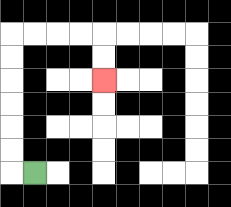{'start': '[1, 7]', 'end': '[4, 3]', 'path_directions': 'L,U,U,U,U,U,U,R,R,R,R,D,D', 'path_coordinates': '[[1, 7], [0, 7], [0, 6], [0, 5], [0, 4], [0, 3], [0, 2], [0, 1], [1, 1], [2, 1], [3, 1], [4, 1], [4, 2], [4, 3]]'}